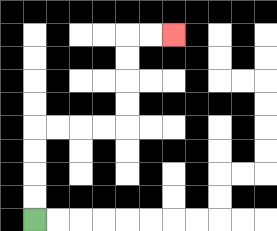{'start': '[1, 9]', 'end': '[7, 1]', 'path_directions': 'U,U,U,U,R,R,R,R,U,U,U,U,R,R', 'path_coordinates': '[[1, 9], [1, 8], [1, 7], [1, 6], [1, 5], [2, 5], [3, 5], [4, 5], [5, 5], [5, 4], [5, 3], [5, 2], [5, 1], [6, 1], [7, 1]]'}